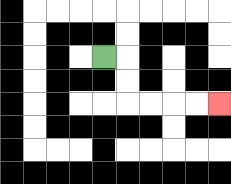{'start': '[4, 2]', 'end': '[9, 4]', 'path_directions': 'R,D,D,R,R,R,R', 'path_coordinates': '[[4, 2], [5, 2], [5, 3], [5, 4], [6, 4], [7, 4], [8, 4], [9, 4]]'}